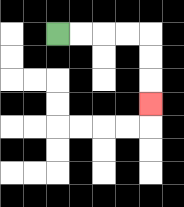{'start': '[2, 1]', 'end': '[6, 4]', 'path_directions': 'R,R,R,R,D,D,D', 'path_coordinates': '[[2, 1], [3, 1], [4, 1], [5, 1], [6, 1], [6, 2], [6, 3], [6, 4]]'}